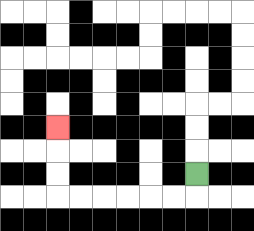{'start': '[8, 7]', 'end': '[2, 5]', 'path_directions': 'D,L,L,L,L,L,L,U,U,U', 'path_coordinates': '[[8, 7], [8, 8], [7, 8], [6, 8], [5, 8], [4, 8], [3, 8], [2, 8], [2, 7], [2, 6], [2, 5]]'}